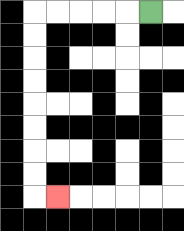{'start': '[6, 0]', 'end': '[2, 8]', 'path_directions': 'L,L,L,L,L,D,D,D,D,D,D,D,D,R', 'path_coordinates': '[[6, 0], [5, 0], [4, 0], [3, 0], [2, 0], [1, 0], [1, 1], [1, 2], [1, 3], [1, 4], [1, 5], [1, 6], [1, 7], [1, 8], [2, 8]]'}